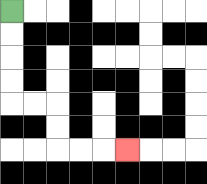{'start': '[0, 0]', 'end': '[5, 6]', 'path_directions': 'D,D,D,D,R,R,D,D,R,R,R', 'path_coordinates': '[[0, 0], [0, 1], [0, 2], [0, 3], [0, 4], [1, 4], [2, 4], [2, 5], [2, 6], [3, 6], [4, 6], [5, 6]]'}